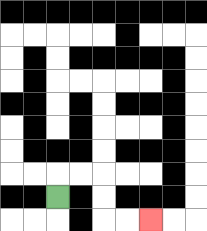{'start': '[2, 8]', 'end': '[6, 9]', 'path_directions': 'U,R,R,D,D,R,R', 'path_coordinates': '[[2, 8], [2, 7], [3, 7], [4, 7], [4, 8], [4, 9], [5, 9], [6, 9]]'}